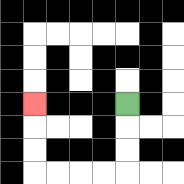{'start': '[5, 4]', 'end': '[1, 4]', 'path_directions': 'D,D,D,L,L,L,L,U,U,U', 'path_coordinates': '[[5, 4], [5, 5], [5, 6], [5, 7], [4, 7], [3, 7], [2, 7], [1, 7], [1, 6], [1, 5], [1, 4]]'}